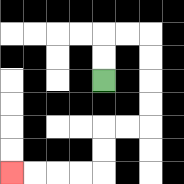{'start': '[4, 3]', 'end': '[0, 7]', 'path_directions': 'U,U,R,R,D,D,D,D,L,L,D,D,L,L,L,L', 'path_coordinates': '[[4, 3], [4, 2], [4, 1], [5, 1], [6, 1], [6, 2], [6, 3], [6, 4], [6, 5], [5, 5], [4, 5], [4, 6], [4, 7], [3, 7], [2, 7], [1, 7], [0, 7]]'}